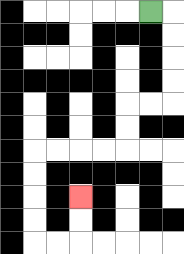{'start': '[6, 0]', 'end': '[3, 8]', 'path_directions': 'R,D,D,D,D,L,L,D,D,L,L,L,L,D,D,D,D,R,R,U,U', 'path_coordinates': '[[6, 0], [7, 0], [7, 1], [7, 2], [7, 3], [7, 4], [6, 4], [5, 4], [5, 5], [5, 6], [4, 6], [3, 6], [2, 6], [1, 6], [1, 7], [1, 8], [1, 9], [1, 10], [2, 10], [3, 10], [3, 9], [3, 8]]'}